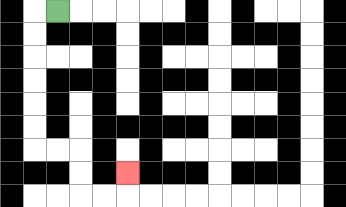{'start': '[2, 0]', 'end': '[5, 7]', 'path_directions': 'L,D,D,D,D,D,D,R,R,D,D,R,R,U', 'path_coordinates': '[[2, 0], [1, 0], [1, 1], [1, 2], [1, 3], [1, 4], [1, 5], [1, 6], [2, 6], [3, 6], [3, 7], [3, 8], [4, 8], [5, 8], [5, 7]]'}